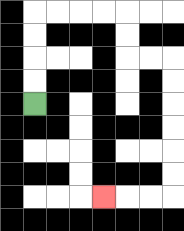{'start': '[1, 4]', 'end': '[4, 8]', 'path_directions': 'U,U,U,U,R,R,R,R,D,D,R,R,D,D,D,D,D,D,L,L,L', 'path_coordinates': '[[1, 4], [1, 3], [1, 2], [1, 1], [1, 0], [2, 0], [3, 0], [4, 0], [5, 0], [5, 1], [5, 2], [6, 2], [7, 2], [7, 3], [7, 4], [7, 5], [7, 6], [7, 7], [7, 8], [6, 8], [5, 8], [4, 8]]'}